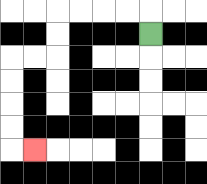{'start': '[6, 1]', 'end': '[1, 6]', 'path_directions': 'U,L,L,L,L,D,D,L,L,D,D,D,D,R', 'path_coordinates': '[[6, 1], [6, 0], [5, 0], [4, 0], [3, 0], [2, 0], [2, 1], [2, 2], [1, 2], [0, 2], [0, 3], [0, 4], [0, 5], [0, 6], [1, 6]]'}